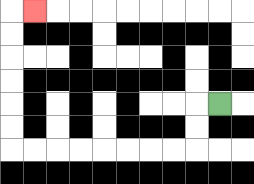{'start': '[9, 4]', 'end': '[1, 0]', 'path_directions': 'L,D,D,L,L,L,L,L,L,L,L,U,U,U,U,U,U,R', 'path_coordinates': '[[9, 4], [8, 4], [8, 5], [8, 6], [7, 6], [6, 6], [5, 6], [4, 6], [3, 6], [2, 6], [1, 6], [0, 6], [0, 5], [0, 4], [0, 3], [0, 2], [0, 1], [0, 0], [1, 0]]'}